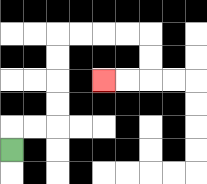{'start': '[0, 6]', 'end': '[4, 3]', 'path_directions': 'U,R,R,U,U,U,U,R,R,R,R,D,D,L,L', 'path_coordinates': '[[0, 6], [0, 5], [1, 5], [2, 5], [2, 4], [2, 3], [2, 2], [2, 1], [3, 1], [4, 1], [5, 1], [6, 1], [6, 2], [6, 3], [5, 3], [4, 3]]'}